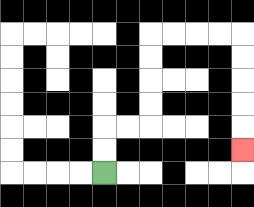{'start': '[4, 7]', 'end': '[10, 6]', 'path_directions': 'U,U,R,R,U,U,U,U,R,R,R,R,D,D,D,D,D', 'path_coordinates': '[[4, 7], [4, 6], [4, 5], [5, 5], [6, 5], [6, 4], [6, 3], [6, 2], [6, 1], [7, 1], [8, 1], [9, 1], [10, 1], [10, 2], [10, 3], [10, 4], [10, 5], [10, 6]]'}